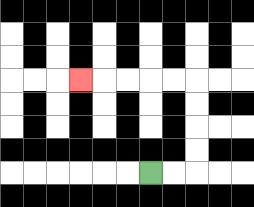{'start': '[6, 7]', 'end': '[3, 3]', 'path_directions': 'R,R,U,U,U,U,L,L,L,L,L', 'path_coordinates': '[[6, 7], [7, 7], [8, 7], [8, 6], [8, 5], [8, 4], [8, 3], [7, 3], [6, 3], [5, 3], [4, 3], [3, 3]]'}